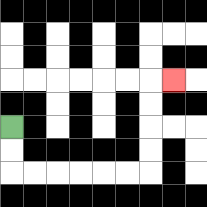{'start': '[0, 5]', 'end': '[7, 3]', 'path_directions': 'D,D,R,R,R,R,R,R,U,U,U,U,R', 'path_coordinates': '[[0, 5], [0, 6], [0, 7], [1, 7], [2, 7], [3, 7], [4, 7], [5, 7], [6, 7], [6, 6], [6, 5], [6, 4], [6, 3], [7, 3]]'}